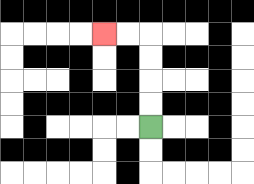{'start': '[6, 5]', 'end': '[4, 1]', 'path_directions': 'U,U,U,U,L,L', 'path_coordinates': '[[6, 5], [6, 4], [6, 3], [6, 2], [6, 1], [5, 1], [4, 1]]'}